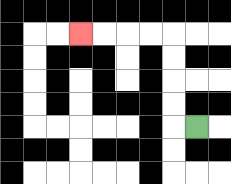{'start': '[8, 5]', 'end': '[3, 1]', 'path_directions': 'L,U,U,U,U,L,L,L,L', 'path_coordinates': '[[8, 5], [7, 5], [7, 4], [7, 3], [7, 2], [7, 1], [6, 1], [5, 1], [4, 1], [3, 1]]'}